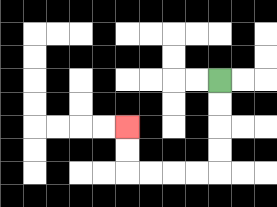{'start': '[9, 3]', 'end': '[5, 5]', 'path_directions': 'D,D,D,D,L,L,L,L,U,U', 'path_coordinates': '[[9, 3], [9, 4], [9, 5], [9, 6], [9, 7], [8, 7], [7, 7], [6, 7], [5, 7], [5, 6], [5, 5]]'}